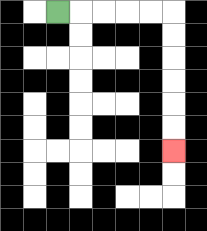{'start': '[2, 0]', 'end': '[7, 6]', 'path_directions': 'R,R,R,R,R,D,D,D,D,D,D', 'path_coordinates': '[[2, 0], [3, 0], [4, 0], [5, 0], [6, 0], [7, 0], [7, 1], [7, 2], [7, 3], [7, 4], [7, 5], [7, 6]]'}